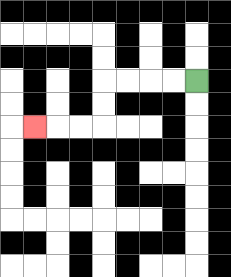{'start': '[8, 3]', 'end': '[1, 5]', 'path_directions': 'L,L,L,L,D,D,L,L,L', 'path_coordinates': '[[8, 3], [7, 3], [6, 3], [5, 3], [4, 3], [4, 4], [4, 5], [3, 5], [2, 5], [1, 5]]'}